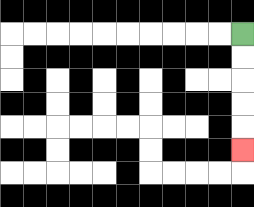{'start': '[10, 1]', 'end': '[10, 6]', 'path_directions': 'D,D,D,D,D', 'path_coordinates': '[[10, 1], [10, 2], [10, 3], [10, 4], [10, 5], [10, 6]]'}